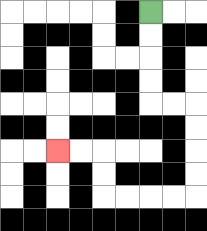{'start': '[6, 0]', 'end': '[2, 6]', 'path_directions': 'D,D,D,D,R,R,D,D,D,D,L,L,L,L,U,U,L,L', 'path_coordinates': '[[6, 0], [6, 1], [6, 2], [6, 3], [6, 4], [7, 4], [8, 4], [8, 5], [8, 6], [8, 7], [8, 8], [7, 8], [6, 8], [5, 8], [4, 8], [4, 7], [4, 6], [3, 6], [2, 6]]'}